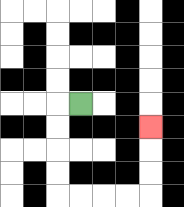{'start': '[3, 4]', 'end': '[6, 5]', 'path_directions': 'L,D,D,D,D,R,R,R,R,U,U,U', 'path_coordinates': '[[3, 4], [2, 4], [2, 5], [2, 6], [2, 7], [2, 8], [3, 8], [4, 8], [5, 8], [6, 8], [6, 7], [6, 6], [6, 5]]'}